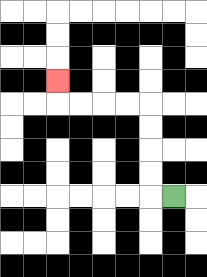{'start': '[7, 8]', 'end': '[2, 3]', 'path_directions': 'L,U,U,U,U,L,L,L,L,U', 'path_coordinates': '[[7, 8], [6, 8], [6, 7], [6, 6], [6, 5], [6, 4], [5, 4], [4, 4], [3, 4], [2, 4], [2, 3]]'}